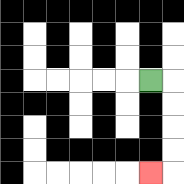{'start': '[6, 3]', 'end': '[6, 7]', 'path_directions': 'R,D,D,D,D,L', 'path_coordinates': '[[6, 3], [7, 3], [7, 4], [7, 5], [7, 6], [7, 7], [6, 7]]'}